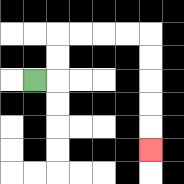{'start': '[1, 3]', 'end': '[6, 6]', 'path_directions': 'R,U,U,R,R,R,R,D,D,D,D,D', 'path_coordinates': '[[1, 3], [2, 3], [2, 2], [2, 1], [3, 1], [4, 1], [5, 1], [6, 1], [6, 2], [6, 3], [6, 4], [6, 5], [6, 6]]'}